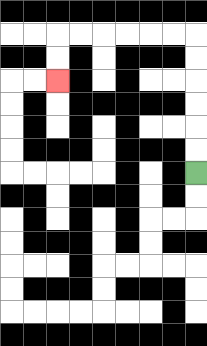{'start': '[8, 7]', 'end': '[2, 3]', 'path_directions': 'U,U,U,U,U,U,L,L,L,L,L,L,D,D', 'path_coordinates': '[[8, 7], [8, 6], [8, 5], [8, 4], [8, 3], [8, 2], [8, 1], [7, 1], [6, 1], [5, 1], [4, 1], [3, 1], [2, 1], [2, 2], [2, 3]]'}